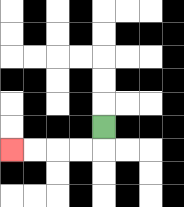{'start': '[4, 5]', 'end': '[0, 6]', 'path_directions': 'D,L,L,L,L', 'path_coordinates': '[[4, 5], [4, 6], [3, 6], [2, 6], [1, 6], [0, 6]]'}